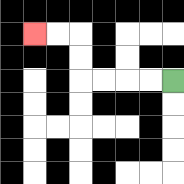{'start': '[7, 3]', 'end': '[1, 1]', 'path_directions': 'L,L,L,L,U,U,L,L', 'path_coordinates': '[[7, 3], [6, 3], [5, 3], [4, 3], [3, 3], [3, 2], [3, 1], [2, 1], [1, 1]]'}